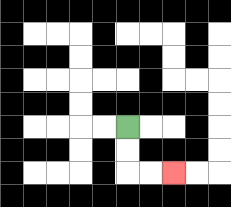{'start': '[5, 5]', 'end': '[7, 7]', 'path_directions': 'D,D,R,R', 'path_coordinates': '[[5, 5], [5, 6], [5, 7], [6, 7], [7, 7]]'}